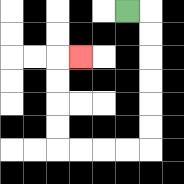{'start': '[5, 0]', 'end': '[3, 2]', 'path_directions': 'R,D,D,D,D,D,D,L,L,L,L,U,U,U,U,R', 'path_coordinates': '[[5, 0], [6, 0], [6, 1], [6, 2], [6, 3], [6, 4], [6, 5], [6, 6], [5, 6], [4, 6], [3, 6], [2, 6], [2, 5], [2, 4], [2, 3], [2, 2], [3, 2]]'}